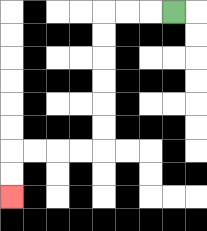{'start': '[7, 0]', 'end': '[0, 8]', 'path_directions': 'L,L,L,D,D,D,D,D,D,L,L,L,L,D,D', 'path_coordinates': '[[7, 0], [6, 0], [5, 0], [4, 0], [4, 1], [4, 2], [4, 3], [4, 4], [4, 5], [4, 6], [3, 6], [2, 6], [1, 6], [0, 6], [0, 7], [0, 8]]'}